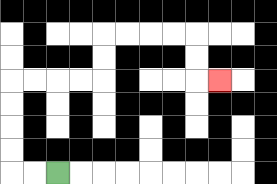{'start': '[2, 7]', 'end': '[9, 3]', 'path_directions': 'L,L,U,U,U,U,R,R,R,R,U,U,R,R,R,R,D,D,R', 'path_coordinates': '[[2, 7], [1, 7], [0, 7], [0, 6], [0, 5], [0, 4], [0, 3], [1, 3], [2, 3], [3, 3], [4, 3], [4, 2], [4, 1], [5, 1], [6, 1], [7, 1], [8, 1], [8, 2], [8, 3], [9, 3]]'}